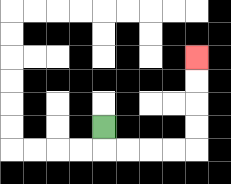{'start': '[4, 5]', 'end': '[8, 2]', 'path_directions': 'D,R,R,R,R,U,U,U,U', 'path_coordinates': '[[4, 5], [4, 6], [5, 6], [6, 6], [7, 6], [8, 6], [8, 5], [8, 4], [8, 3], [8, 2]]'}